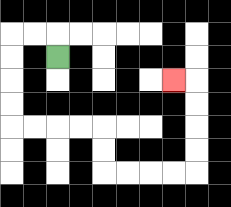{'start': '[2, 2]', 'end': '[7, 3]', 'path_directions': 'U,L,L,D,D,D,D,R,R,R,R,D,D,R,R,R,R,U,U,U,U,L', 'path_coordinates': '[[2, 2], [2, 1], [1, 1], [0, 1], [0, 2], [0, 3], [0, 4], [0, 5], [1, 5], [2, 5], [3, 5], [4, 5], [4, 6], [4, 7], [5, 7], [6, 7], [7, 7], [8, 7], [8, 6], [8, 5], [8, 4], [8, 3], [7, 3]]'}